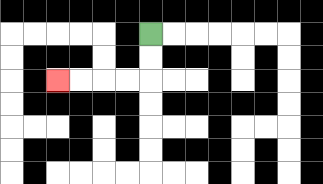{'start': '[6, 1]', 'end': '[2, 3]', 'path_directions': 'D,D,L,L,L,L', 'path_coordinates': '[[6, 1], [6, 2], [6, 3], [5, 3], [4, 3], [3, 3], [2, 3]]'}